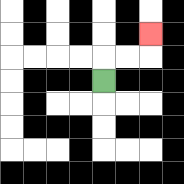{'start': '[4, 3]', 'end': '[6, 1]', 'path_directions': 'U,R,R,U', 'path_coordinates': '[[4, 3], [4, 2], [5, 2], [6, 2], [6, 1]]'}